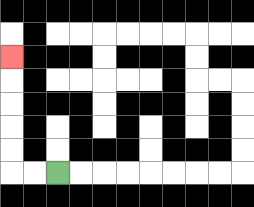{'start': '[2, 7]', 'end': '[0, 2]', 'path_directions': 'L,L,U,U,U,U,U', 'path_coordinates': '[[2, 7], [1, 7], [0, 7], [0, 6], [0, 5], [0, 4], [0, 3], [0, 2]]'}